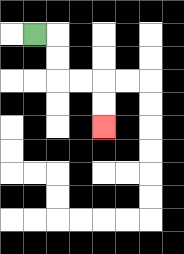{'start': '[1, 1]', 'end': '[4, 5]', 'path_directions': 'R,D,D,R,R,D,D', 'path_coordinates': '[[1, 1], [2, 1], [2, 2], [2, 3], [3, 3], [4, 3], [4, 4], [4, 5]]'}